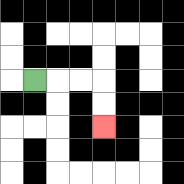{'start': '[1, 3]', 'end': '[4, 5]', 'path_directions': 'R,R,R,D,D', 'path_coordinates': '[[1, 3], [2, 3], [3, 3], [4, 3], [4, 4], [4, 5]]'}